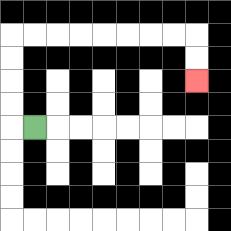{'start': '[1, 5]', 'end': '[8, 3]', 'path_directions': 'L,U,U,U,U,R,R,R,R,R,R,R,R,D,D', 'path_coordinates': '[[1, 5], [0, 5], [0, 4], [0, 3], [0, 2], [0, 1], [1, 1], [2, 1], [3, 1], [4, 1], [5, 1], [6, 1], [7, 1], [8, 1], [8, 2], [8, 3]]'}